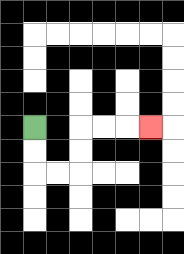{'start': '[1, 5]', 'end': '[6, 5]', 'path_directions': 'D,D,R,R,U,U,R,R,R', 'path_coordinates': '[[1, 5], [1, 6], [1, 7], [2, 7], [3, 7], [3, 6], [3, 5], [4, 5], [5, 5], [6, 5]]'}